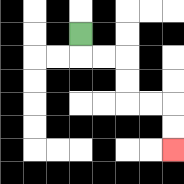{'start': '[3, 1]', 'end': '[7, 6]', 'path_directions': 'D,R,R,D,D,R,R,D,D', 'path_coordinates': '[[3, 1], [3, 2], [4, 2], [5, 2], [5, 3], [5, 4], [6, 4], [7, 4], [7, 5], [7, 6]]'}